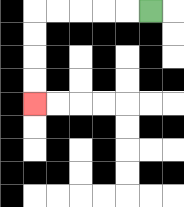{'start': '[6, 0]', 'end': '[1, 4]', 'path_directions': 'L,L,L,L,L,D,D,D,D', 'path_coordinates': '[[6, 0], [5, 0], [4, 0], [3, 0], [2, 0], [1, 0], [1, 1], [1, 2], [1, 3], [1, 4]]'}